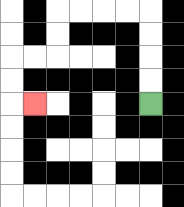{'start': '[6, 4]', 'end': '[1, 4]', 'path_directions': 'U,U,U,U,L,L,L,L,D,D,L,L,D,D,R', 'path_coordinates': '[[6, 4], [6, 3], [6, 2], [6, 1], [6, 0], [5, 0], [4, 0], [3, 0], [2, 0], [2, 1], [2, 2], [1, 2], [0, 2], [0, 3], [0, 4], [1, 4]]'}